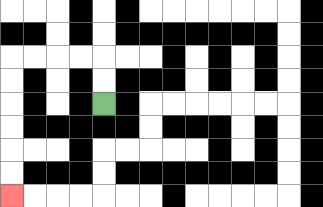{'start': '[4, 4]', 'end': '[0, 8]', 'path_directions': 'U,U,L,L,L,L,D,D,D,D,D,D', 'path_coordinates': '[[4, 4], [4, 3], [4, 2], [3, 2], [2, 2], [1, 2], [0, 2], [0, 3], [0, 4], [0, 5], [0, 6], [0, 7], [0, 8]]'}